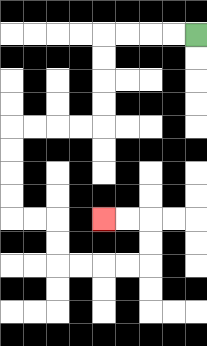{'start': '[8, 1]', 'end': '[4, 9]', 'path_directions': 'L,L,L,L,D,D,D,D,L,L,L,L,D,D,D,D,R,R,D,D,R,R,R,R,U,U,L,L', 'path_coordinates': '[[8, 1], [7, 1], [6, 1], [5, 1], [4, 1], [4, 2], [4, 3], [4, 4], [4, 5], [3, 5], [2, 5], [1, 5], [0, 5], [0, 6], [0, 7], [0, 8], [0, 9], [1, 9], [2, 9], [2, 10], [2, 11], [3, 11], [4, 11], [5, 11], [6, 11], [6, 10], [6, 9], [5, 9], [4, 9]]'}